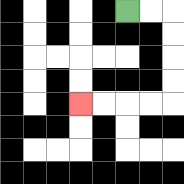{'start': '[5, 0]', 'end': '[3, 4]', 'path_directions': 'R,R,D,D,D,D,L,L,L,L', 'path_coordinates': '[[5, 0], [6, 0], [7, 0], [7, 1], [7, 2], [7, 3], [7, 4], [6, 4], [5, 4], [4, 4], [3, 4]]'}